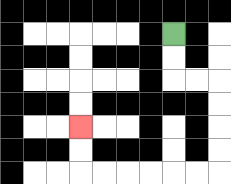{'start': '[7, 1]', 'end': '[3, 5]', 'path_directions': 'D,D,R,R,D,D,D,D,L,L,L,L,L,L,U,U', 'path_coordinates': '[[7, 1], [7, 2], [7, 3], [8, 3], [9, 3], [9, 4], [9, 5], [9, 6], [9, 7], [8, 7], [7, 7], [6, 7], [5, 7], [4, 7], [3, 7], [3, 6], [3, 5]]'}